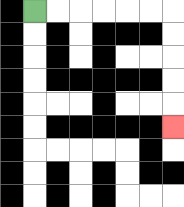{'start': '[1, 0]', 'end': '[7, 5]', 'path_directions': 'R,R,R,R,R,R,D,D,D,D,D', 'path_coordinates': '[[1, 0], [2, 0], [3, 0], [4, 0], [5, 0], [6, 0], [7, 0], [7, 1], [7, 2], [7, 3], [7, 4], [7, 5]]'}